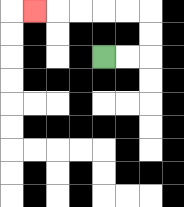{'start': '[4, 2]', 'end': '[1, 0]', 'path_directions': 'R,R,U,U,L,L,L,L,L', 'path_coordinates': '[[4, 2], [5, 2], [6, 2], [6, 1], [6, 0], [5, 0], [4, 0], [3, 0], [2, 0], [1, 0]]'}